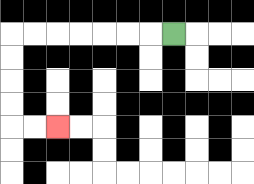{'start': '[7, 1]', 'end': '[2, 5]', 'path_directions': 'L,L,L,L,L,L,L,D,D,D,D,R,R', 'path_coordinates': '[[7, 1], [6, 1], [5, 1], [4, 1], [3, 1], [2, 1], [1, 1], [0, 1], [0, 2], [0, 3], [0, 4], [0, 5], [1, 5], [2, 5]]'}